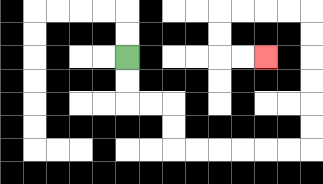{'start': '[5, 2]', 'end': '[11, 2]', 'path_directions': 'D,D,R,R,D,D,R,R,R,R,R,R,U,U,U,U,U,U,L,L,L,L,D,D,R,R', 'path_coordinates': '[[5, 2], [5, 3], [5, 4], [6, 4], [7, 4], [7, 5], [7, 6], [8, 6], [9, 6], [10, 6], [11, 6], [12, 6], [13, 6], [13, 5], [13, 4], [13, 3], [13, 2], [13, 1], [13, 0], [12, 0], [11, 0], [10, 0], [9, 0], [9, 1], [9, 2], [10, 2], [11, 2]]'}